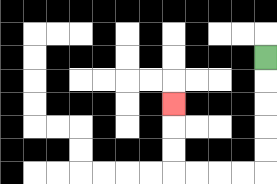{'start': '[11, 2]', 'end': '[7, 4]', 'path_directions': 'D,D,D,D,D,L,L,L,L,U,U,U', 'path_coordinates': '[[11, 2], [11, 3], [11, 4], [11, 5], [11, 6], [11, 7], [10, 7], [9, 7], [8, 7], [7, 7], [7, 6], [7, 5], [7, 4]]'}